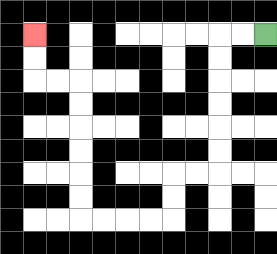{'start': '[11, 1]', 'end': '[1, 1]', 'path_directions': 'L,L,D,D,D,D,D,D,L,L,D,D,L,L,L,L,U,U,U,U,U,U,L,L,U,U', 'path_coordinates': '[[11, 1], [10, 1], [9, 1], [9, 2], [9, 3], [9, 4], [9, 5], [9, 6], [9, 7], [8, 7], [7, 7], [7, 8], [7, 9], [6, 9], [5, 9], [4, 9], [3, 9], [3, 8], [3, 7], [3, 6], [3, 5], [3, 4], [3, 3], [2, 3], [1, 3], [1, 2], [1, 1]]'}